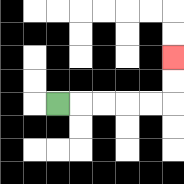{'start': '[2, 4]', 'end': '[7, 2]', 'path_directions': 'R,R,R,R,R,U,U', 'path_coordinates': '[[2, 4], [3, 4], [4, 4], [5, 4], [6, 4], [7, 4], [7, 3], [7, 2]]'}